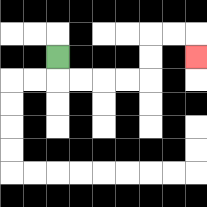{'start': '[2, 2]', 'end': '[8, 2]', 'path_directions': 'D,R,R,R,R,U,U,R,R,D', 'path_coordinates': '[[2, 2], [2, 3], [3, 3], [4, 3], [5, 3], [6, 3], [6, 2], [6, 1], [7, 1], [8, 1], [8, 2]]'}